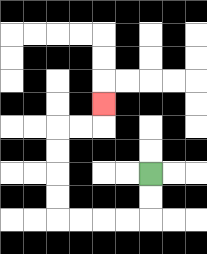{'start': '[6, 7]', 'end': '[4, 4]', 'path_directions': 'D,D,L,L,L,L,U,U,U,U,R,R,U', 'path_coordinates': '[[6, 7], [6, 8], [6, 9], [5, 9], [4, 9], [3, 9], [2, 9], [2, 8], [2, 7], [2, 6], [2, 5], [3, 5], [4, 5], [4, 4]]'}